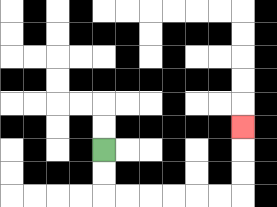{'start': '[4, 6]', 'end': '[10, 5]', 'path_directions': 'D,D,R,R,R,R,R,R,U,U,U', 'path_coordinates': '[[4, 6], [4, 7], [4, 8], [5, 8], [6, 8], [7, 8], [8, 8], [9, 8], [10, 8], [10, 7], [10, 6], [10, 5]]'}